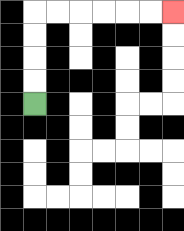{'start': '[1, 4]', 'end': '[7, 0]', 'path_directions': 'U,U,U,U,R,R,R,R,R,R', 'path_coordinates': '[[1, 4], [1, 3], [1, 2], [1, 1], [1, 0], [2, 0], [3, 0], [4, 0], [5, 0], [6, 0], [7, 0]]'}